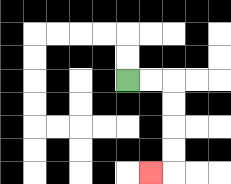{'start': '[5, 3]', 'end': '[6, 7]', 'path_directions': 'R,R,D,D,D,D,L', 'path_coordinates': '[[5, 3], [6, 3], [7, 3], [7, 4], [7, 5], [7, 6], [7, 7], [6, 7]]'}